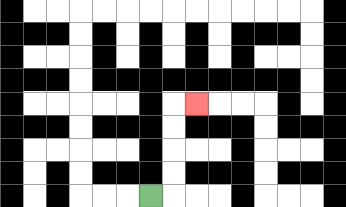{'start': '[6, 8]', 'end': '[8, 4]', 'path_directions': 'R,U,U,U,U,R', 'path_coordinates': '[[6, 8], [7, 8], [7, 7], [7, 6], [7, 5], [7, 4], [8, 4]]'}